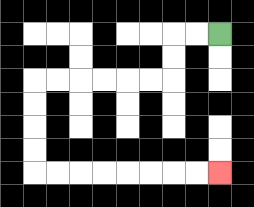{'start': '[9, 1]', 'end': '[9, 7]', 'path_directions': 'L,L,D,D,L,L,L,L,L,L,D,D,D,D,R,R,R,R,R,R,R,R', 'path_coordinates': '[[9, 1], [8, 1], [7, 1], [7, 2], [7, 3], [6, 3], [5, 3], [4, 3], [3, 3], [2, 3], [1, 3], [1, 4], [1, 5], [1, 6], [1, 7], [2, 7], [3, 7], [4, 7], [5, 7], [6, 7], [7, 7], [8, 7], [9, 7]]'}